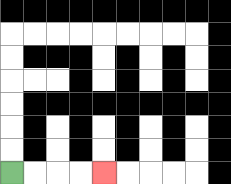{'start': '[0, 7]', 'end': '[4, 7]', 'path_directions': 'R,R,R,R', 'path_coordinates': '[[0, 7], [1, 7], [2, 7], [3, 7], [4, 7]]'}